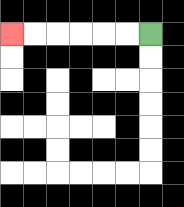{'start': '[6, 1]', 'end': '[0, 1]', 'path_directions': 'L,L,L,L,L,L', 'path_coordinates': '[[6, 1], [5, 1], [4, 1], [3, 1], [2, 1], [1, 1], [0, 1]]'}